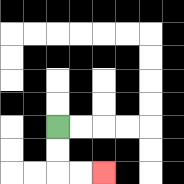{'start': '[2, 5]', 'end': '[4, 7]', 'path_directions': 'D,D,R,R', 'path_coordinates': '[[2, 5], [2, 6], [2, 7], [3, 7], [4, 7]]'}